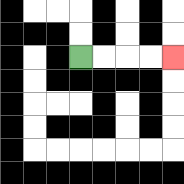{'start': '[3, 2]', 'end': '[7, 2]', 'path_directions': 'R,R,R,R', 'path_coordinates': '[[3, 2], [4, 2], [5, 2], [6, 2], [7, 2]]'}